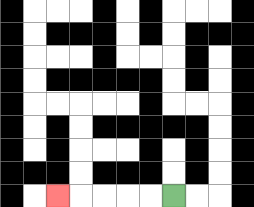{'start': '[7, 8]', 'end': '[2, 8]', 'path_directions': 'L,L,L,L,L', 'path_coordinates': '[[7, 8], [6, 8], [5, 8], [4, 8], [3, 8], [2, 8]]'}